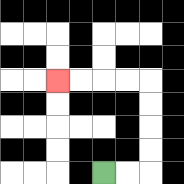{'start': '[4, 7]', 'end': '[2, 3]', 'path_directions': 'R,R,U,U,U,U,L,L,L,L', 'path_coordinates': '[[4, 7], [5, 7], [6, 7], [6, 6], [6, 5], [6, 4], [6, 3], [5, 3], [4, 3], [3, 3], [2, 3]]'}